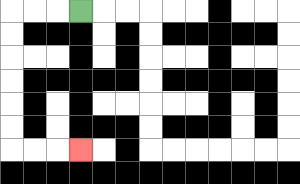{'start': '[3, 0]', 'end': '[3, 6]', 'path_directions': 'L,L,L,D,D,D,D,D,D,R,R,R', 'path_coordinates': '[[3, 0], [2, 0], [1, 0], [0, 0], [0, 1], [0, 2], [0, 3], [0, 4], [0, 5], [0, 6], [1, 6], [2, 6], [3, 6]]'}